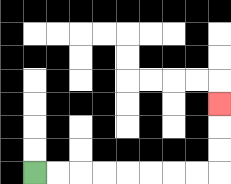{'start': '[1, 7]', 'end': '[9, 4]', 'path_directions': 'R,R,R,R,R,R,R,R,U,U,U', 'path_coordinates': '[[1, 7], [2, 7], [3, 7], [4, 7], [5, 7], [6, 7], [7, 7], [8, 7], [9, 7], [9, 6], [9, 5], [9, 4]]'}